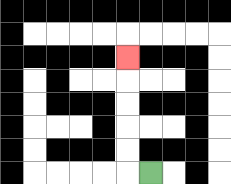{'start': '[6, 7]', 'end': '[5, 2]', 'path_directions': 'L,U,U,U,U,U', 'path_coordinates': '[[6, 7], [5, 7], [5, 6], [5, 5], [5, 4], [5, 3], [5, 2]]'}